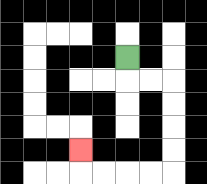{'start': '[5, 2]', 'end': '[3, 6]', 'path_directions': 'D,R,R,D,D,D,D,L,L,L,L,U', 'path_coordinates': '[[5, 2], [5, 3], [6, 3], [7, 3], [7, 4], [7, 5], [7, 6], [7, 7], [6, 7], [5, 7], [4, 7], [3, 7], [3, 6]]'}